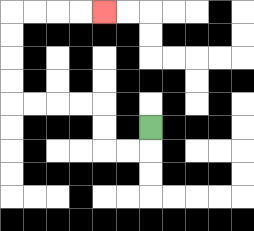{'start': '[6, 5]', 'end': '[4, 0]', 'path_directions': 'D,L,L,U,U,L,L,L,L,U,U,U,U,R,R,R,R', 'path_coordinates': '[[6, 5], [6, 6], [5, 6], [4, 6], [4, 5], [4, 4], [3, 4], [2, 4], [1, 4], [0, 4], [0, 3], [0, 2], [0, 1], [0, 0], [1, 0], [2, 0], [3, 0], [4, 0]]'}